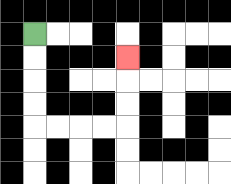{'start': '[1, 1]', 'end': '[5, 2]', 'path_directions': 'D,D,D,D,R,R,R,R,U,U,U', 'path_coordinates': '[[1, 1], [1, 2], [1, 3], [1, 4], [1, 5], [2, 5], [3, 5], [4, 5], [5, 5], [5, 4], [5, 3], [5, 2]]'}